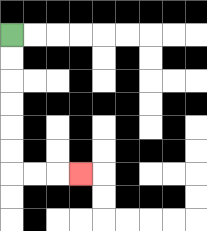{'start': '[0, 1]', 'end': '[3, 7]', 'path_directions': 'D,D,D,D,D,D,R,R,R', 'path_coordinates': '[[0, 1], [0, 2], [0, 3], [0, 4], [0, 5], [0, 6], [0, 7], [1, 7], [2, 7], [3, 7]]'}